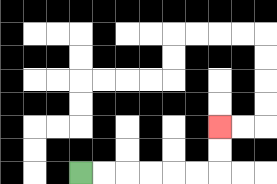{'start': '[3, 7]', 'end': '[9, 5]', 'path_directions': 'R,R,R,R,R,R,U,U', 'path_coordinates': '[[3, 7], [4, 7], [5, 7], [6, 7], [7, 7], [8, 7], [9, 7], [9, 6], [9, 5]]'}